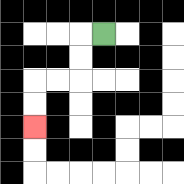{'start': '[4, 1]', 'end': '[1, 5]', 'path_directions': 'L,D,D,L,L,D,D', 'path_coordinates': '[[4, 1], [3, 1], [3, 2], [3, 3], [2, 3], [1, 3], [1, 4], [1, 5]]'}